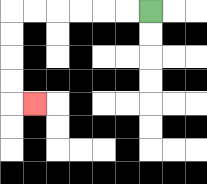{'start': '[6, 0]', 'end': '[1, 4]', 'path_directions': 'L,L,L,L,L,L,D,D,D,D,R', 'path_coordinates': '[[6, 0], [5, 0], [4, 0], [3, 0], [2, 0], [1, 0], [0, 0], [0, 1], [0, 2], [0, 3], [0, 4], [1, 4]]'}